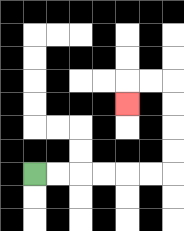{'start': '[1, 7]', 'end': '[5, 4]', 'path_directions': 'R,R,R,R,R,R,U,U,U,U,L,L,D', 'path_coordinates': '[[1, 7], [2, 7], [3, 7], [4, 7], [5, 7], [6, 7], [7, 7], [7, 6], [7, 5], [7, 4], [7, 3], [6, 3], [5, 3], [5, 4]]'}